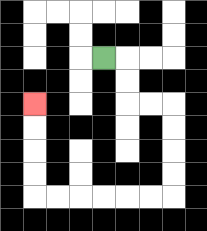{'start': '[4, 2]', 'end': '[1, 4]', 'path_directions': 'R,D,D,R,R,D,D,D,D,L,L,L,L,L,L,U,U,U,U', 'path_coordinates': '[[4, 2], [5, 2], [5, 3], [5, 4], [6, 4], [7, 4], [7, 5], [7, 6], [7, 7], [7, 8], [6, 8], [5, 8], [4, 8], [3, 8], [2, 8], [1, 8], [1, 7], [1, 6], [1, 5], [1, 4]]'}